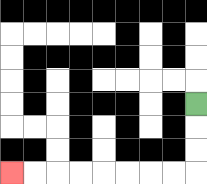{'start': '[8, 4]', 'end': '[0, 7]', 'path_directions': 'D,D,D,L,L,L,L,L,L,L,L', 'path_coordinates': '[[8, 4], [8, 5], [8, 6], [8, 7], [7, 7], [6, 7], [5, 7], [4, 7], [3, 7], [2, 7], [1, 7], [0, 7]]'}